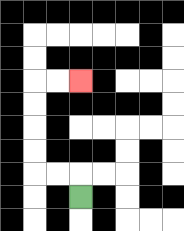{'start': '[3, 8]', 'end': '[3, 3]', 'path_directions': 'U,L,L,U,U,U,U,R,R', 'path_coordinates': '[[3, 8], [3, 7], [2, 7], [1, 7], [1, 6], [1, 5], [1, 4], [1, 3], [2, 3], [3, 3]]'}